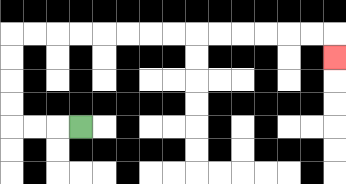{'start': '[3, 5]', 'end': '[14, 2]', 'path_directions': 'L,L,L,U,U,U,U,R,R,R,R,R,R,R,R,R,R,R,R,R,R,D', 'path_coordinates': '[[3, 5], [2, 5], [1, 5], [0, 5], [0, 4], [0, 3], [0, 2], [0, 1], [1, 1], [2, 1], [3, 1], [4, 1], [5, 1], [6, 1], [7, 1], [8, 1], [9, 1], [10, 1], [11, 1], [12, 1], [13, 1], [14, 1], [14, 2]]'}